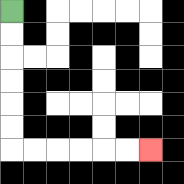{'start': '[0, 0]', 'end': '[6, 6]', 'path_directions': 'D,D,D,D,D,D,R,R,R,R,R,R', 'path_coordinates': '[[0, 0], [0, 1], [0, 2], [0, 3], [0, 4], [0, 5], [0, 6], [1, 6], [2, 6], [3, 6], [4, 6], [5, 6], [6, 6]]'}